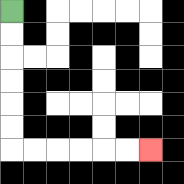{'start': '[0, 0]', 'end': '[6, 6]', 'path_directions': 'D,D,D,D,D,D,R,R,R,R,R,R', 'path_coordinates': '[[0, 0], [0, 1], [0, 2], [0, 3], [0, 4], [0, 5], [0, 6], [1, 6], [2, 6], [3, 6], [4, 6], [5, 6], [6, 6]]'}